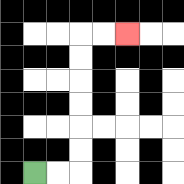{'start': '[1, 7]', 'end': '[5, 1]', 'path_directions': 'R,R,U,U,U,U,U,U,R,R', 'path_coordinates': '[[1, 7], [2, 7], [3, 7], [3, 6], [3, 5], [3, 4], [3, 3], [3, 2], [3, 1], [4, 1], [5, 1]]'}